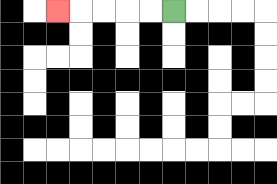{'start': '[7, 0]', 'end': '[2, 0]', 'path_directions': 'L,L,L,L,L', 'path_coordinates': '[[7, 0], [6, 0], [5, 0], [4, 0], [3, 0], [2, 0]]'}